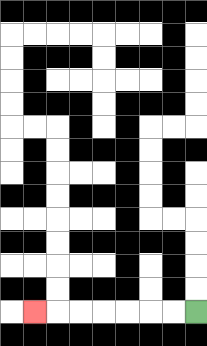{'start': '[8, 13]', 'end': '[1, 13]', 'path_directions': 'L,L,L,L,L,L,L', 'path_coordinates': '[[8, 13], [7, 13], [6, 13], [5, 13], [4, 13], [3, 13], [2, 13], [1, 13]]'}